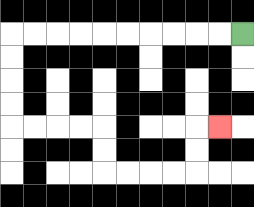{'start': '[10, 1]', 'end': '[9, 5]', 'path_directions': 'L,L,L,L,L,L,L,L,L,L,D,D,D,D,R,R,R,R,D,D,R,R,R,R,U,U,R', 'path_coordinates': '[[10, 1], [9, 1], [8, 1], [7, 1], [6, 1], [5, 1], [4, 1], [3, 1], [2, 1], [1, 1], [0, 1], [0, 2], [0, 3], [0, 4], [0, 5], [1, 5], [2, 5], [3, 5], [4, 5], [4, 6], [4, 7], [5, 7], [6, 7], [7, 7], [8, 7], [8, 6], [8, 5], [9, 5]]'}